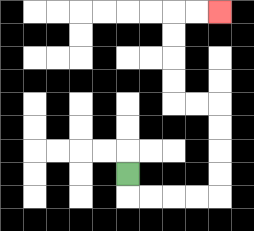{'start': '[5, 7]', 'end': '[9, 0]', 'path_directions': 'D,R,R,R,R,U,U,U,U,L,L,U,U,U,U,R,R', 'path_coordinates': '[[5, 7], [5, 8], [6, 8], [7, 8], [8, 8], [9, 8], [9, 7], [9, 6], [9, 5], [9, 4], [8, 4], [7, 4], [7, 3], [7, 2], [7, 1], [7, 0], [8, 0], [9, 0]]'}